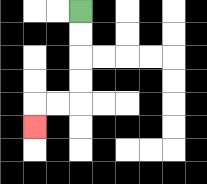{'start': '[3, 0]', 'end': '[1, 5]', 'path_directions': 'D,D,D,D,L,L,D', 'path_coordinates': '[[3, 0], [3, 1], [3, 2], [3, 3], [3, 4], [2, 4], [1, 4], [1, 5]]'}